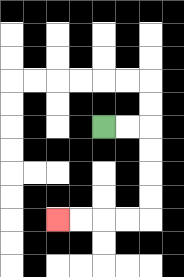{'start': '[4, 5]', 'end': '[2, 9]', 'path_directions': 'R,R,D,D,D,D,L,L,L,L', 'path_coordinates': '[[4, 5], [5, 5], [6, 5], [6, 6], [6, 7], [6, 8], [6, 9], [5, 9], [4, 9], [3, 9], [2, 9]]'}